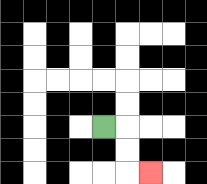{'start': '[4, 5]', 'end': '[6, 7]', 'path_directions': 'R,D,D,R', 'path_coordinates': '[[4, 5], [5, 5], [5, 6], [5, 7], [6, 7]]'}